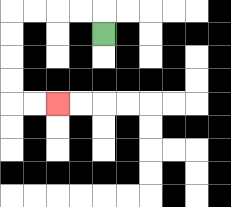{'start': '[4, 1]', 'end': '[2, 4]', 'path_directions': 'U,L,L,L,L,D,D,D,D,R,R', 'path_coordinates': '[[4, 1], [4, 0], [3, 0], [2, 0], [1, 0], [0, 0], [0, 1], [0, 2], [0, 3], [0, 4], [1, 4], [2, 4]]'}